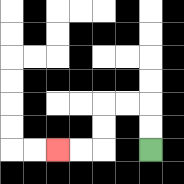{'start': '[6, 6]', 'end': '[2, 6]', 'path_directions': 'U,U,L,L,D,D,L,L', 'path_coordinates': '[[6, 6], [6, 5], [6, 4], [5, 4], [4, 4], [4, 5], [4, 6], [3, 6], [2, 6]]'}